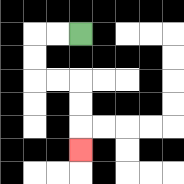{'start': '[3, 1]', 'end': '[3, 6]', 'path_directions': 'L,L,D,D,R,R,D,D,D', 'path_coordinates': '[[3, 1], [2, 1], [1, 1], [1, 2], [1, 3], [2, 3], [3, 3], [3, 4], [3, 5], [3, 6]]'}